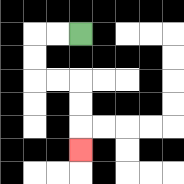{'start': '[3, 1]', 'end': '[3, 6]', 'path_directions': 'L,L,D,D,R,R,D,D,D', 'path_coordinates': '[[3, 1], [2, 1], [1, 1], [1, 2], [1, 3], [2, 3], [3, 3], [3, 4], [3, 5], [3, 6]]'}